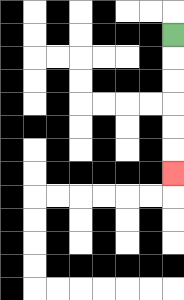{'start': '[7, 1]', 'end': '[7, 7]', 'path_directions': 'D,D,D,D,D,D', 'path_coordinates': '[[7, 1], [7, 2], [7, 3], [7, 4], [7, 5], [7, 6], [7, 7]]'}